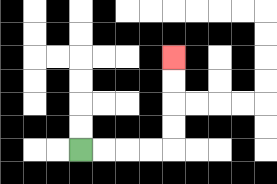{'start': '[3, 6]', 'end': '[7, 2]', 'path_directions': 'R,R,R,R,U,U,U,U', 'path_coordinates': '[[3, 6], [4, 6], [5, 6], [6, 6], [7, 6], [7, 5], [7, 4], [7, 3], [7, 2]]'}